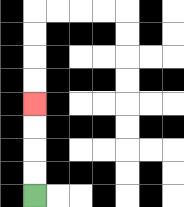{'start': '[1, 8]', 'end': '[1, 4]', 'path_directions': 'U,U,U,U', 'path_coordinates': '[[1, 8], [1, 7], [1, 6], [1, 5], [1, 4]]'}